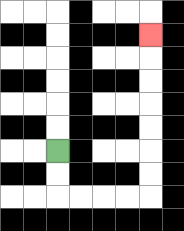{'start': '[2, 6]', 'end': '[6, 1]', 'path_directions': 'D,D,R,R,R,R,U,U,U,U,U,U,U', 'path_coordinates': '[[2, 6], [2, 7], [2, 8], [3, 8], [4, 8], [5, 8], [6, 8], [6, 7], [6, 6], [6, 5], [6, 4], [6, 3], [6, 2], [6, 1]]'}